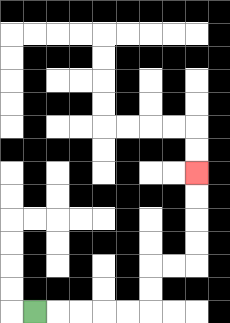{'start': '[1, 13]', 'end': '[8, 7]', 'path_directions': 'R,R,R,R,R,U,U,R,R,U,U,U,U', 'path_coordinates': '[[1, 13], [2, 13], [3, 13], [4, 13], [5, 13], [6, 13], [6, 12], [6, 11], [7, 11], [8, 11], [8, 10], [8, 9], [8, 8], [8, 7]]'}